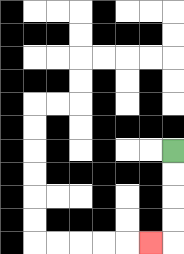{'start': '[7, 6]', 'end': '[6, 10]', 'path_directions': 'D,D,D,D,L', 'path_coordinates': '[[7, 6], [7, 7], [7, 8], [7, 9], [7, 10], [6, 10]]'}